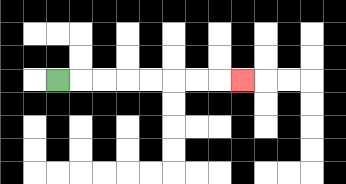{'start': '[2, 3]', 'end': '[10, 3]', 'path_directions': 'R,R,R,R,R,R,R,R', 'path_coordinates': '[[2, 3], [3, 3], [4, 3], [5, 3], [6, 3], [7, 3], [8, 3], [9, 3], [10, 3]]'}